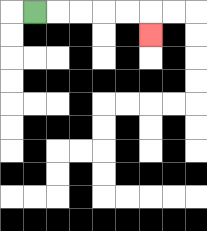{'start': '[1, 0]', 'end': '[6, 1]', 'path_directions': 'R,R,R,R,R,D', 'path_coordinates': '[[1, 0], [2, 0], [3, 0], [4, 0], [5, 0], [6, 0], [6, 1]]'}